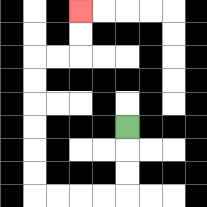{'start': '[5, 5]', 'end': '[3, 0]', 'path_directions': 'D,D,D,L,L,L,L,U,U,U,U,U,U,R,R,U,U', 'path_coordinates': '[[5, 5], [5, 6], [5, 7], [5, 8], [4, 8], [3, 8], [2, 8], [1, 8], [1, 7], [1, 6], [1, 5], [1, 4], [1, 3], [1, 2], [2, 2], [3, 2], [3, 1], [3, 0]]'}